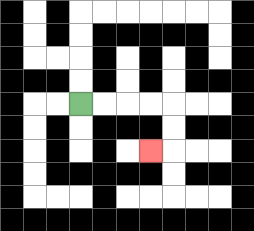{'start': '[3, 4]', 'end': '[6, 6]', 'path_directions': 'R,R,R,R,D,D,L', 'path_coordinates': '[[3, 4], [4, 4], [5, 4], [6, 4], [7, 4], [7, 5], [7, 6], [6, 6]]'}